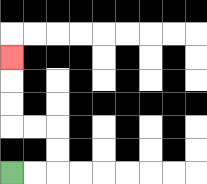{'start': '[0, 7]', 'end': '[0, 2]', 'path_directions': 'R,R,U,U,L,L,U,U,U', 'path_coordinates': '[[0, 7], [1, 7], [2, 7], [2, 6], [2, 5], [1, 5], [0, 5], [0, 4], [0, 3], [0, 2]]'}